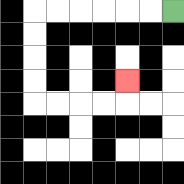{'start': '[7, 0]', 'end': '[5, 3]', 'path_directions': 'L,L,L,L,L,L,D,D,D,D,R,R,R,R,U', 'path_coordinates': '[[7, 0], [6, 0], [5, 0], [4, 0], [3, 0], [2, 0], [1, 0], [1, 1], [1, 2], [1, 3], [1, 4], [2, 4], [3, 4], [4, 4], [5, 4], [5, 3]]'}